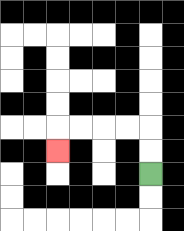{'start': '[6, 7]', 'end': '[2, 6]', 'path_directions': 'U,U,L,L,L,L,D', 'path_coordinates': '[[6, 7], [6, 6], [6, 5], [5, 5], [4, 5], [3, 5], [2, 5], [2, 6]]'}